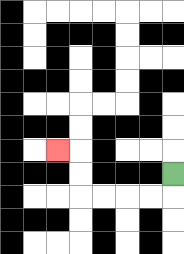{'start': '[7, 7]', 'end': '[2, 6]', 'path_directions': 'D,L,L,L,L,U,U,L', 'path_coordinates': '[[7, 7], [7, 8], [6, 8], [5, 8], [4, 8], [3, 8], [3, 7], [3, 6], [2, 6]]'}